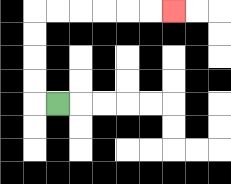{'start': '[2, 4]', 'end': '[7, 0]', 'path_directions': 'L,U,U,U,U,R,R,R,R,R,R', 'path_coordinates': '[[2, 4], [1, 4], [1, 3], [1, 2], [1, 1], [1, 0], [2, 0], [3, 0], [4, 0], [5, 0], [6, 0], [7, 0]]'}